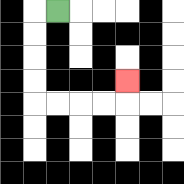{'start': '[2, 0]', 'end': '[5, 3]', 'path_directions': 'L,D,D,D,D,R,R,R,R,U', 'path_coordinates': '[[2, 0], [1, 0], [1, 1], [1, 2], [1, 3], [1, 4], [2, 4], [3, 4], [4, 4], [5, 4], [5, 3]]'}